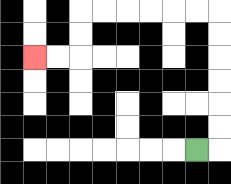{'start': '[8, 6]', 'end': '[1, 2]', 'path_directions': 'R,U,U,U,U,U,U,L,L,L,L,L,L,D,D,L,L', 'path_coordinates': '[[8, 6], [9, 6], [9, 5], [9, 4], [9, 3], [9, 2], [9, 1], [9, 0], [8, 0], [7, 0], [6, 0], [5, 0], [4, 0], [3, 0], [3, 1], [3, 2], [2, 2], [1, 2]]'}